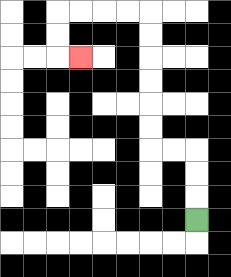{'start': '[8, 9]', 'end': '[3, 2]', 'path_directions': 'U,U,U,L,L,U,U,U,U,U,U,L,L,L,L,D,D,R', 'path_coordinates': '[[8, 9], [8, 8], [8, 7], [8, 6], [7, 6], [6, 6], [6, 5], [6, 4], [6, 3], [6, 2], [6, 1], [6, 0], [5, 0], [4, 0], [3, 0], [2, 0], [2, 1], [2, 2], [3, 2]]'}